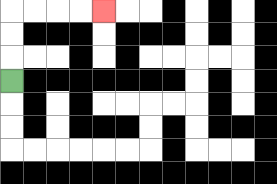{'start': '[0, 3]', 'end': '[4, 0]', 'path_directions': 'U,U,U,R,R,R,R', 'path_coordinates': '[[0, 3], [0, 2], [0, 1], [0, 0], [1, 0], [2, 0], [3, 0], [4, 0]]'}